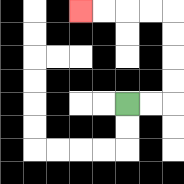{'start': '[5, 4]', 'end': '[3, 0]', 'path_directions': 'R,R,U,U,U,U,L,L,L,L', 'path_coordinates': '[[5, 4], [6, 4], [7, 4], [7, 3], [7, 2], [7, 1], [7, 0], [6, 0], [5, 0], [4, 0], [3, 0]]'}